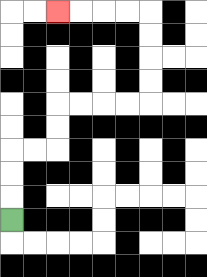{'start': '[0, 9]', 'end': '[2, 0]', 'path_directions': 'U,U,U,R,R,U,U,R,R,R,R,U,U,U,U,L,L,L,L', 'path_coordinates': '[[0, 9], [0, 8], [0, 7], [0, 6], [1, 6], [2, 6], [2, 5], [2, 4], [3, 4], [4, 4], [5, 4], [6, 4], [6, 3], [6, 2], [6, 1], [6, 0], [5, 0], [4, 0], [3, 0], [2, 0]]'}